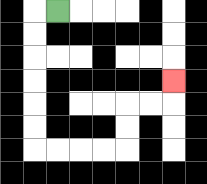{'start': '[2, 0]', 'end': '[7, 3]', 'path_directions': 'L,D,D,D,D,D,D,R,R,R,R,U,U,R,R,U', 'path_coordinates': '[[2, 0], [1, 0], [1, 1], [1, 2], [1, 3], [1, 4], [1, 5], [1, 6], [2, 6], [3, 6], [4, 6], [5, 6], [5, 5], [5, 4], [6, 4], [7, 4], [7, 3]]'}